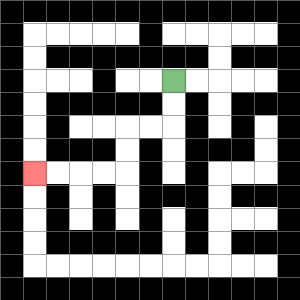{'start': '[7, 3]', 'end': '[1, 7]', 'path_directions': 'D,D,L,L,D,D,L,L,L,L', 'path_coordinates': '[[7, 3], [7, 4], [7, 5], [6, 5], [5, 5], [5, 6], [5, 7], [4, 7], [3, 7], [2, 7], [1, 7]]'}